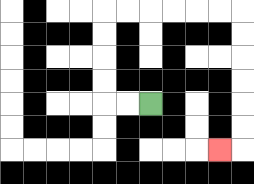{'start': '[6, 4]', 'end': '[9, 6]', 'path_directions': 'L,L,U,U,U,U,R,R,R,R,R,R,D,D,D,D,D,D,L', 'path_coordinates': '[[6, 4], [5, 4], [4, 4], [4, 3], [4, 2], [4, 1], [4, 0], [5, 0], [6, 0], [7, 0], [8, 0], [9, 0], [10, 0], [10, 1], [10, 2], [10, 3], [10, 4], [10, 5], [10, 6], [9, 6]]'}